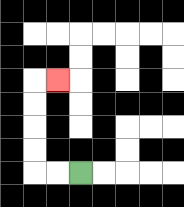{'start': '[3, 7]', 'end': '[2, 3]', 'path_directions': 'L,L,U,U,U,U,R', 'path_coordinates': '[[3, 7], [2, 7], [1, 7], [1, 6], [1, 5], [1, 4], [1, 3], [2, 3]]'}